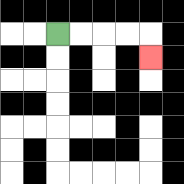{'start': '[2, 1]', 'end': '[6, 2]', 'path_directions': 'R,R,R,R,D', 'path_coordinates': '[[2, 1], [3, 1], [4, 1], [5, 1], [6, 1], [6, 2]]'}